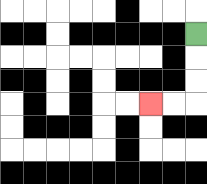{'start': '[8, 1]', 'end': '[6, 4]', 'path_directions': 'D,D,D,L,L', 'path_coordinates': '[[8, 1], [8, 2], [8, 3], [8, 4], [7, 4], [6, 4]]'}